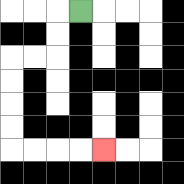{'start': '[3, 0]', 'end': '[4, 6]', 'path_directions': 'L,D,D,L,L,D,D,D,D,R,R,R,R', 'path_coordinates': '[[3, 0], [2, 0], [2, 1], [2, 2], [1, 2], [0, 2], [0, 3], [0, 4], [0, 5], [0, 6], [1, 6], [2, 6], [3, 6], [4, 6]]'}